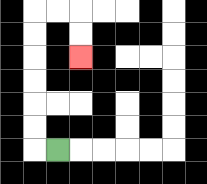{'start': '[2, 6]', 'end': '[3, 2]', 'path_directions': 'L,U,U,U,U,U,U,R,R,D,D', 'path_coordinates': '[[2, 6], [1, 6], [1, 5], [1, 4], [1, 3], [1, 2], [1, 1], [1, 0], [2, 0], [3, 0], [3, 1], [3, 2]]'}